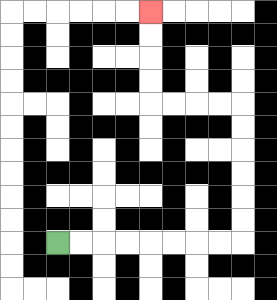{'start': '[2, 10]', 'end': '[6, 0]', 'path_directions': 'R,R,R,R,R,R,R,R,U,U,U,U,U,U,L,L,L,L,U,U,U,U', 'path_coordinates': '[[2, 10], [3, 10], [4, 10], [5, 10], [6, 10], [7, 10], [8, 10], [9, 10], [10, 10], [10, 9], [10, 8], [10, 7], [10, 6], [10, 5], [10, 4], [9, 4], [8, 4], [7, 4], [6, 4], [6, 3], [6, 2], [6, 1], [6, 0]]'}